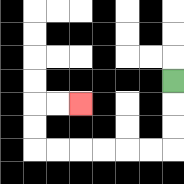{'start': '[7, 3]', 'end': '[3, 4]', 'path_directions': 'D,D,D,L,L,L,L,L,L,U,U,R,R', 'path_coordinates': '[[7, 3], [7, 4], [7, 5], [7, 6], [6, 6], [5, 6], [4, 6], [3, 6], [2, 6], [1, 6], [1, 5], [1, 4], [2, 4], [3, 4]]'}